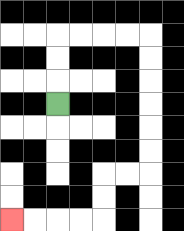{'start': '[2, 4]', 'end': '[0, 9]', 'path_directions': 'U,U,U,R,R,R,R,D,D,D,D,D,D,L,L,D,D,L,L,L,L', 'path_coordinates': '[[2, 4], [2, 3], [2, 2], [2, 1], [3, 1], [4, 1], [5, 1], [6, 1], [6, 2], [6, 3], [6, 4], [6, 5], [6, 6], [6, 7], [5, 7], [4, 7], [4, 8], [4, 9], [3, 9], [2, 9], [1, 9], [0, 9]]'}